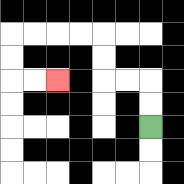{'start': '[6, 5]', 'end': '[2, 3]', 'path_directions': 'U,U,L,L,U,U,L,L,L,L,D,D,R,R', 'path_coordinates': '[[6, 5], [6, 4], [6, 3], [5, 3], [4, 3], [4, 2], [4, 1], [3, 1], [2, 1], [1, 1], [0, 1], [0, 2], [0, 3], [1, 3], [2, 3]]'}